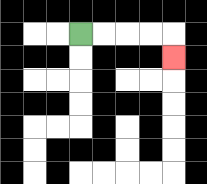{'start': '[3, 1]', 'end': '[7, 2]', 'path_directions': 'R,R,R,R,D', 'path_coordinates': '[[3, 1], [4, 1], [5, 1], [6, 1], [7, 1], [7, 2]]'}